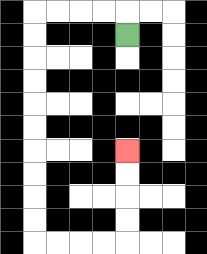{'start': '[5, 1]', 'end': '[5, 6]', 'path_directions': 'U,L,L,L,L,D,D,D,D,D,D,D,D,D,D,R,R,R,R,U,U,U,U', 'path_coordinates': '[[5, 1], [5, 0], [4, 0], [3, 0], [2, 0], [1, 0], [1, 1], [1, 2], [1, 3], [1, 4], [1, 5], [1, 6], [1, 7], [1, 8], [1, 9], [1, 10], [2, 10], [3, 10], [4, 10], [5, 10], [5, 9], [5, 8], [5, 7], [5, 6]]'}